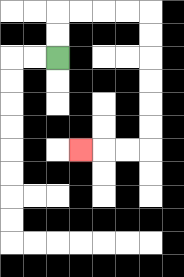{'start': '[2, 2]', 'end': '[3, 6]', 'path_directions': 'U,U,R,R,R,R,D,D,D,D,D,D,L,L,L', 'path_coordinates': '[[2, 2], [2, 1], [2, 0], [3, 0], [4, 0], [5, 0], [6, 0], [6, 1], [6, 2], [6, 3], [6, 4], [6, 5], [6, 6], [5, 6], [4, 6], [3, 6]]'}